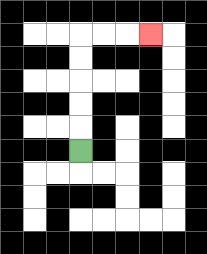{'start': '[3, 6]', 'end': '[6, 1]', 'path_directions': 'U,U,U,U,U,R,R,R', 'path_coordinates': '[[3, 6], [3, 5], [3, 4], [3, 3], [3, 2], [3, 1], [4, 1], [5, 1], [6, 1]]'}